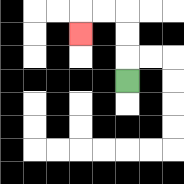{'start': '[5, 3]', 'end': '[3, 1]', 'path_directions': 'U,U,U,L,L,D', 'path_coordinates': '[[5, 3], [5, 2], [5, 1], [5, 0], [4, 0], [3, 0], [3, 1]]'}